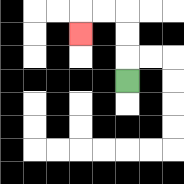{'start': '[5, 3]', 'end': '[3, 1]', 'path_directions': 'U,U,U,L,L,D', 'path_coordinates': '[[5, 3], [5, 2], [5, 1], [5, 0], [4, 0], [3, 0], [3, 1]]'}